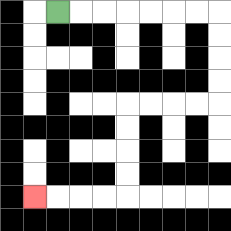{'start': '[2, 0]', 'end': '[1, 8]', 'path_directions': 'R,R,R,R,R,R,R,D,D,D,D,L,L,L,L,D,D,D,D,L,L,L,L', 'path_coordinates': '[[2, 0], [3, 0], [4, 0], [5, 0], [6, 0], [7, 0], [8, 0], [9, 0], [9, 1], [9, 2], [9, 3], [9, 4], [8, 4], [7, 4], [6, 4], [5, 4], [5, 5], [5, 6], [5, 7], [5, 8], [4, 8], [3, 8], [2, 8], [1, 8]]'}